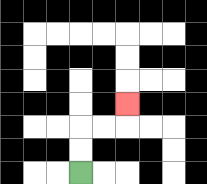{'start': '[3, 7]', 'end': '[5, 4]', 'path_directions': 'U,U,R,R,U', 'path_coordinates': '[[3, 7], [3, 6], [3, 5], [4, 5], [5, 5], [5, 4]]'}